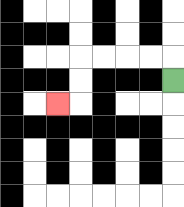{'start': '[7, 3]', 'end': '[2, 4]', 'path_directions': 'U,L,L,L,L,D,D,L', 'path_coordinates': '[[7, 3], [7, 2], [6, 2], [5, 2], [4, 2], [3, 2], [3, 3], [3, 4], [2, 4]]'}